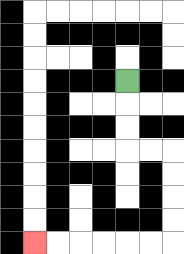{'start': '[5, 3]', 'end': '[1, 10]', 'path_directions': 'D,D,D,R,R,D,D,D,D,L,L,L,L,L,L', 'path_coordinates': '[[5, 3], [5, 4], [5, 5], [5, 6], [6, 6], [7, 6], [7, 7], [7, 8], [7, 9], [7, 10], [6, 10], [5, 10], [4, 10], [3, 10], [2, 10], [1, 10]]'}